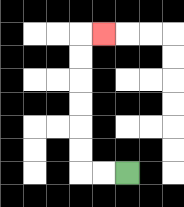{'start': '[5, 7]', 'end': '[4, 1]', 'path_directions': 'L,L,U,U,U,U,U,U,R', 'path_coordinates': '[[5, 7], [4, 7], [3, 7], [3, 6], [3, 5], [3, 4], [3, 3], [3, 2], [3, 1], [4, 1]]'}